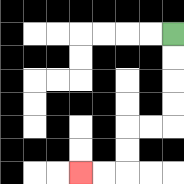{'start': '[7, 1]', 'end': '[3, 7]', 'path_directions': 'D,D,D,D,L,L,D,D,L,L', 'path_coordinates': '[[7, 1], [7, 2], [7, 3], [7, 4], [7, 5], [6, 5], [5, 5], [5, 6], [5, 7], [4, 7], [3, 7]]'}